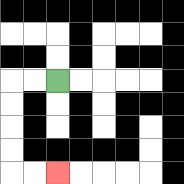{'start': '[2, 3]', 'end': '[2, 7]', 'path_directions': 'L,L,D,D,D,D,R,R', 'path_coordinates': '[[2, 3], [1, 3], [0, 3], [0, 4], [0, 5], [0, 6], [0, 7], [1, 7], [2, 7]]'}